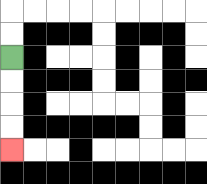{'start': '[0, 2]', 'end': '[0, 6]', 'path_directions': 'D,D,D,D', 'path_coordinates': '[[0, 2], [0, 3], [0, 4], [0, 5], [0, 6]]'}